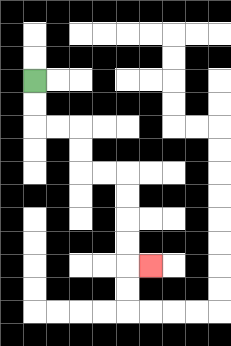{'start': '[1, 3]', 'end': '[6, 11]', 'path_directions': 'D,D,R,R,D,D,R,R,D,D,D,D,R', 'path_coordinates': '[[1, 3], [1, 4], [1, 5], [2, 5], [3, 5], [3, 6], [3, 7], [4, 7], [5, 7], [5, 8], [5, 9], [5, 10], [5, 11], [6, 11]]'}